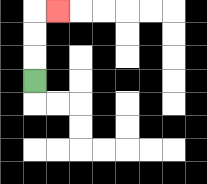{'start': '[1, 3]', 'end': '[2, 0]', 'path_directions': 'U,U,U,R', 'path_coordinates': '[[1, 3], [1, 2], [1, 1], [1, 0], [2, 0]]'}